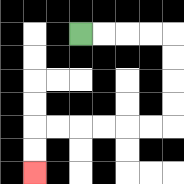{'start': '[3, 1]', 'end': '[1, 7]', 'path_directions': 'R,R,R,R,D,D,D,D,L,L,L,L,L,L,D,D', 'path_coordinates': '[[3, 1], [4, 1], [5, 1], [6, 1], [7, 1], [7, 2], [7, 3], [7, 4], [7, 5], [6, 5], [5, 5], [4, 5], [3, 5], [2, 5], [1, 5], [1, 6], [1, 7]]'}